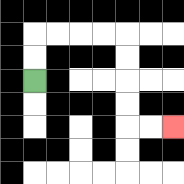{'start': '[1, 3]', 'end': '[7, 5]', 'path_directions': 'U,U,R,R,R,R,D,D,D,D,R,R', 'path_coordinates': '[[1, 3], [1, 2], [1, 1], [2, 1], [3, 1], [4, 1], [5, 1], [5, 2], [5, 3], [5, 4], [5, 5], [6, 5], [7, 5]]'}